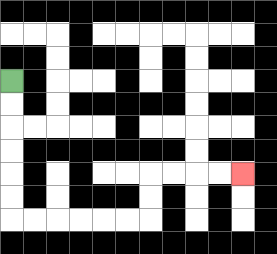{'start': '[0, 3]', 'end': '[10, 7]', 'path_directions': 'D,D,D,D,D,D,R,R,R,R,R,R,U,U,R,R,R,R', 'path_coordinates': '[[0, 3], [0, 4], [0, 5], [0, 6], [0, 7], [0, 8], [0, 9], [1, 9], [2, 9], [3, 9], [4, 9], [5, 9], [6, 9], [6, 8], [6, 7], [7, 7], [8, 7], [9, 7], [10, 7]]'}